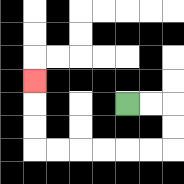{'start': '[5, 4]', 'end': '[1, 3]', 'path_directions': 'R,R,D,D,L,L,L,L,L,L,U,U,U', 'path_coordinates': '[[5, 4], [6, 4], [7, 4], [7, 5], [7, 6], [6, 6], [5, 6], [4, 6], [3, 6], [2, 6], [1, 6], [1, 5], [1, 4], [1, 3]]'}